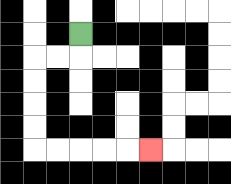{'start': '[3, 1]', 'end': '[6, 6]', 'path_directions': 'D,L,L,D,D,D,D,R,R,R,R,R', 'path_coordinates': '[[3, 1], [3, 2], [2, 2], [1, 2], [1, 3], [1, 4], [1, 5], [1, 6], [2, 6], [3, 6], [4, 6], [5, 6], [6, 6]]'}